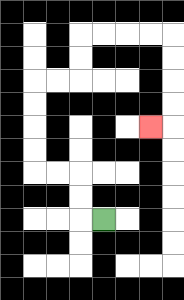{'start': '[4, 9]', 'end': '[6, 5]', 'path_directions': 'L,U,U,L,L,U,U,U,U,R,R,U,U,R,R,R,R,D,D,D,D,L', 'path_coordinates': '[[4, 9], [3, 9], [3, 8], [3, 7], [2, 7], [1, 7], [1, 6], [1, 5], [1, 4], [1, 3], [2, 3], [3, 3], [3, 2], [3, 1], [4, 1], [5, 1], [6, 1], [7, 1], [7, 2], [7, 3], [7, 4], [7, 5], [6, 5]]'}